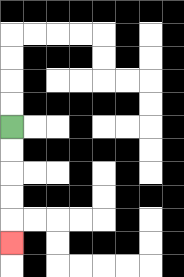{'start': '[0, 5]', 'end': '[0, 10]', 'path_directions': 'D,D,D,D,D', 'path_coordinates': '[[0, 5], [0, 6], [0, 7], [0, 8], [0, 9], [0, 10]]'}